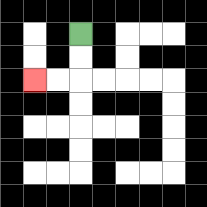{'start': '[3, 1]', 'end': '[1, 3]', 'path_directions': 'D,D,L,L', 'path_coordinates': '[[3, 1], [3, 2], [3, 3], [2, 3], [1, 3]]'}